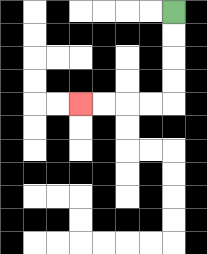{'start': '[7, 0]', 'end': '[3, 4]', 'path_directions': 'D,D,D,D,L,L,L,L', 'path_coordinates': '[[7, 0], [7, 1], [7, 2], [7, 3], [7, 4], [6, 4], [5, 4], [4, 4], [3, 4]]'}